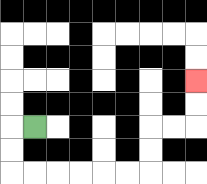{'start': '[1, 5]', 'end': '[8, 3]', 'path_directions': 'L,D,D,R,R,R,R,R,R,U,U,R,R,U,U', 'path_coordinates': '[[1, 5], [0, 5], [0, 6], [0, 7], [1, 7], [2, 7], [3, 7], [4, 7], [5, 7], [6, 7], [6, 6], [6, 5], [7, 5], [8, 5], [8, 4], [8, 3]]'}